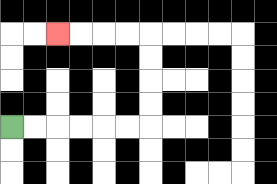{'start': '[0, 5]', 'end': '[2, 1]', 'path_directions': 'R,R,R,R,R,R,U,U,U,U,L,L,L,L', 'path_coordinates': '[[0, 5], [1, 5], [2, 5], [3, 5], [4, 5], [5, 5], [6, 5], [6, 4], [6, 3], [6, 2], [6, 1], [5, 1], [4, 1], [3, 1], [2, 1]]'}